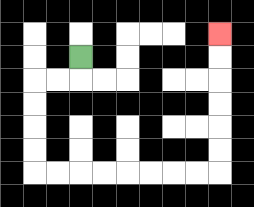{'start': '[3, 2]', 'end': '[9, 1]', 'path_directions': 'D,L,L,D,D,D,D,R,R,R,R,R,R,R,R,U,U,U,U,U,U', 'path_coordinates': '[[3, 2], [3, 3], [2, 3], [1, 3], [1, 4], [1, 5], [1, 6], [1, 7], [2, 7], [3, 7], [4, 7], [5, 7], [6, 7], [7, 7], [8, 7], [9, 7], [9, 6], [9, 5], [9, 4], [9, 3], [9, 2], [9, 1]]'}